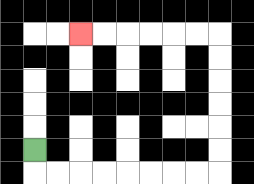{'start': '[1, 6]', 'end': '[3, 1]', 'path_directions': 'D,R,R,R,R,R,R,R,R,U,U,U,U,U,U,L,L,L,L,L,L', 'path_coordinates': '[[1, 6], [1, 7], [2, 7], [3, 7], [4, 7], [5, 7], [6, 7], [7, 7], [8, 7], [9, 7], [9, 6], [9, 5], [9, 4], [9, 3], [9, 2], [9, 1], [8, 1], [7, 1], [6, 1], [5, 1], [4, 1], [3, 1]]'}